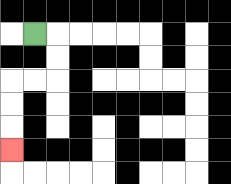{'start': '[1, 1]', 'end': '[0, 6]', 'path_directions': 'R,D,D,L,L,D,D,D', 'path_coordinates': '[[1, 1], [2, 1], [2, 2], [2, 3], [1, 3], [0, 3], [0, 4], [0, 5], [0, 6]]'}